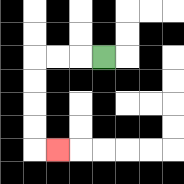{'start': '[4, 2]', 'end': '[2, 6]', 'path_directions': 'L,L,L,D,D,D,D,R', 'path_coordinates': '[[4, 2], [3, 2], [2, 2], [1, 2], [1, 3], [1, 4], [1, 5], [1, 6], [2, 6]]'}